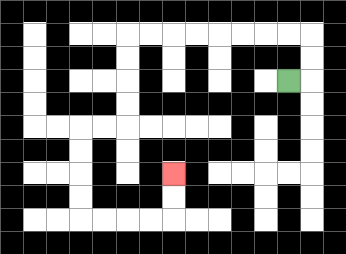{'start': '[12, 3]', 'end': '[7, 7]', 'path_directions': 'R,U,U,L,L,L,L,L,L,L,L,D,D,D,D,L,L,D,D,D,D,R,R,R,R,U,U', 'path_coordinates': '[[12, 3], [13, 3], [13, 2], [13, 1], [12, 1], [11, 1], [10, 1], [9, 1], [8, 1], [7, 1], [6, 1], [5, 1], [5, 2], [5, 3], [5, 4], [5, 5], [4, 5], [3, 5], [3, 6], [3, 7], [3, 8], [3, 9], [4, 9], [5, 9], [6, 9], [7, 9], [7, 8], [7, 7]]'}